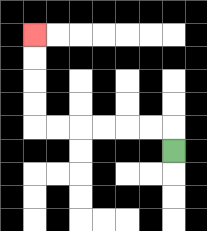{'start': '[7, 6]', 'end': '[1, 1]', 'path_directions': 'U,L,L,L,L,L,L,U,U,U,U', 'path_coordinates': '[[7, 6], [7, 5], [6, 5], [5, 5], [4, 5], [3, 5], [2, 5], [1, 5], [1, 4], [1, 3], [1, 2], [1, 1]]'}